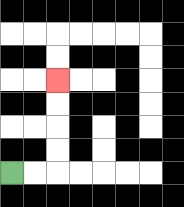{'start': '[0, 7]', 'end': '[2, 3]', 'path_directions': 'R,R,U,U,U,U', 'path_coordinates': '[[0, 7], [1, 7], [2, 7], [2, 6], [2, 5], [2, 4], [2, 3]]'}